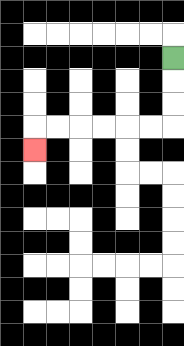{'start': '[7, 2]', 'end': '[1, 6]', 'path_directions': 'D,D,D,L,L,L,L,L,L,D', 'path_coordinates': '[[7, 2], [7, 3], [7, 4], [7, 5], [6, 5], [5, 5], [4, 5], [3, 5], [2, 5], [1, 5], [1, 6]]'}